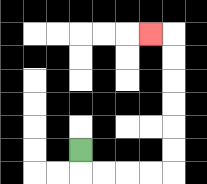{'start': '[3, 6]', 'end': '[6, 1]', 'path_directions': 'D,R,R,R,R,U,U,U,U,U,U,L', 'path_coordinates': '[[3, 6], [3, 7], [4, 7], [5, 7], [6, 7], [7, 7], [7, 6], [7, 5], [7, 4], [7, 3], [7, 2], [7, 1], [6, 1]]'}